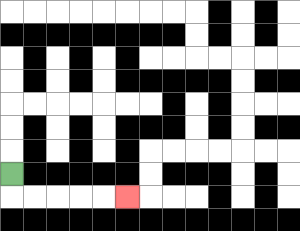{'start': '[0, 7]', 'end': '[5, 8]', 'path_directions': 'D,R,R,R,R,R', 'path_coordinates': '[[0, 7], [0, 8], [1, 8], [2, 8], [3, 8], [4, 8], [5, 8]]'}